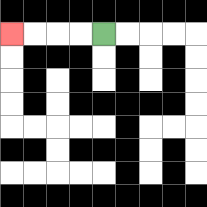{'start': '[4, 1]', 'end': '[0, 1]', 'path_directions': 'L,L,L,L', 'path_coordinates': '[[4, 1], [3, 1], [2, 1], [1, 1], [0, 1]]'}